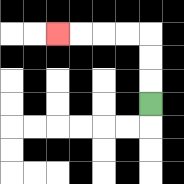{'start': '[6, 4]', 'end': '[2, 1]', 'path_directions': 'U,U,U,L,L,L,L', 'path_coordinates': '[[6, 4], [6, 3], [6, 2], [6, 1], [5, 1], [4, 1], [3, 1], [2, 1]]'}